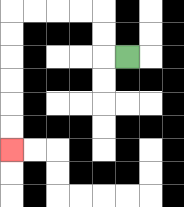{'start': '[5, 2]', 'end': '[0, 6]', 'path_directions': 'L,U,U,L,L,L,L,D,D,D,D,D,D', 'path_coordinates': '[[5, 2], [4, 2], [4, 1], [4, 0], [3, 0], [2, 0], [1, 0], [0, 0], [0, 1], [0, 2], [0, 3], [0, 4], [0, 5], [0, 6]]'}